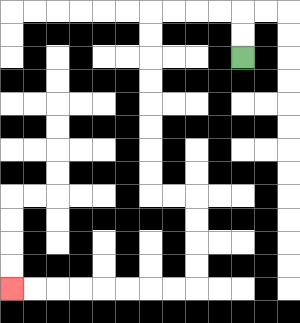{'start': '[10, 2]', 'end': '[0, 12]', 'path_directions': 'U,U,L,L,L,L,D,D,D,D,D,D,D,D,R,R,D,D,D,D,L,L,L,L,L,L,L,L', 'path_coordinates': '[[10, 2], [10, 1], [10, 0], [9, 0], [8, 0], [7, 0], [6, 0], [6, 1], [6, 2], [6, 3], [6, 4], [6, 5], [6, 6], [6, 7], [6, 8], [7, 8], [8, 8], [8, 9], [8, 10], [8, 11], [8, 12], [7, 12], [6, 12], [5, 12], [4, 12], [3, 12], [2, 12], [1, 12], [0, 12]]'}